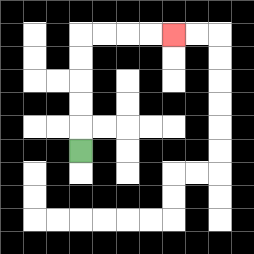{'start': '[3, 6]', 'end': '[7, 1]', 'path_directions': 'U,U,U,U,U,R,R,R,R', 'path_coordinates': '[[3, 6], [3, 5], [3, 4], [3, 3], [3, 2], [3, 1], [4, 1], [5, 1], [6, 1], [7, 1]]'}